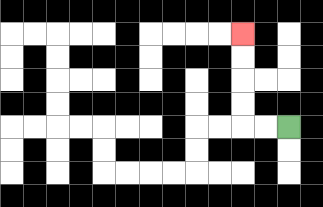{'start': '[12, 5]', 'end': '[10, 1]', 'path_directions': 'L,L,U,U,U,U', 'path_coordinates': '[[12, 5], [11, 5], [10, 5], [10, 4], [10, 3], [10, 2], [10, 1]]'}